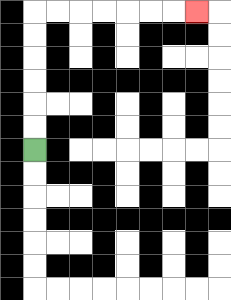{'start': '[1, 6]', 'end': '[8, 0]', 'path_directions': 'U,U,U,U,U,U,R,R,R,R,R,R,R', 'path_coordinates': '[[1, 6], [1, 5], [1, 4], [1, 3], [1, 2], [1, 1], [1, 0], [2, 0], [3, 0], [4, 0], [5, 0], [6, 0], [7, 0], [8, 0]]'}